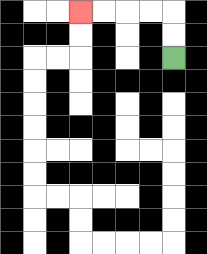{'start': '[7, 2]', 'end': '[3, 0]', 'path_directions': 'U,U,L,L,L,L', 'path_coordinates': '[[7, 2], [7, 1], [7, 0], [6, 0], [5, 0], [4, 0], [3, 0]]'}